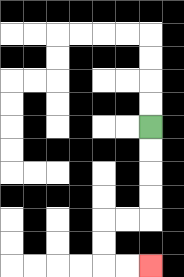{'start': '[6, 5]', 'end': '[6, 11]', 'path_directions': 'D,D,D,D,L,L,D,D,R,R', 'path_coordinates': '[[6, 5], [6, 6], [6, 7], [6, 8], [6, 9], [5, 9], [4, 9], [4, 10], [4, 11], [5, 11], [6, 11]]'}